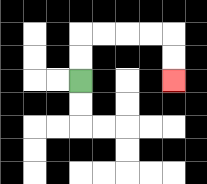{'start': '[3, 3]', 'end': '[7, 3]', 'path_directions': 'U,U,R,R,R,R,D,D', 'path_coordinates': '[[3, 3], [3, 2], [3, 1], [4, 1], [5, 1], [6, 1], [7, 1], [7, 2], [7, 3]]'}